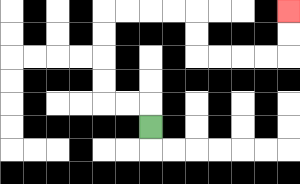{'start': '[6, 5]', 'end': '[12, 0]', 'path_directions': 'U,L,L,U,U,U,U,R,R,R,R,D,D,R,R,R,R,U,U', 'path_coordinates': '[[6, 5], [6, 4], [5, 4], [4, 4], [4, 3], [4, 2], [4, 1], [4, 0], [5, 0], [6, 0], [7, 0], [8, 0], [8, 1], [8, 2], [9, 2], [10, 2], [11, 2], [12, 2], [12, 1], [12, 0]]'}